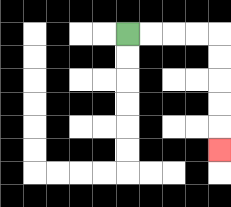{'start': '[5, 1]', 'end': '[9, 6]', 'path_directions': 'R,R,R,R,D,D,D,D,D', 'path_coordinates': '[[5, 1], [6, 1], [7, 1], [8, 1], [9, 1], [9, 2], [9, 3], [9, 4], [9, 5], [9, 6]]'}